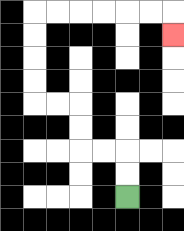{'start': '[5, 8]', 'end': '[7, 1]', 'path_directions': 'U,U,L,L,U,U,L,L,U,U,U,U,R,R,R,R,R,R,D', 'path_coordinates': '[[5, 8], [5, 7], [5, 6], [4, 6], [3, 6], [3, 5], [3, 4], [2, 4], [1, 4], [1, 3], [1, 2], [1, 1], [1, 0], [2, 0], [3, 0], [4, 0], [5, 0], [6, 0], [7, 0], [7, 1]]'}